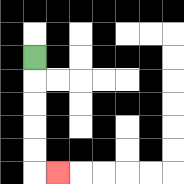{'start': '[1, 2]', 'end': '[2, 7]', 'path_directions': 'D,D,D,D,D,R', 'path_coordinates': '[[1, 2], [1, 3], [1, 4], [1, 5], [1, 6], [1, 7], [2, 7]]'}